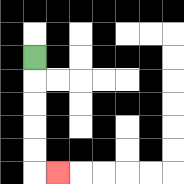{'start': '[1, 2]', 'end': '[2, 7]', 'path_directions': 'D,D,D,D,D,R', 'path_coordinates': '[[1, 2], [1, 3], [1, 4], [1, 5], [1, 6], [1, 7], [2, 7]]'}